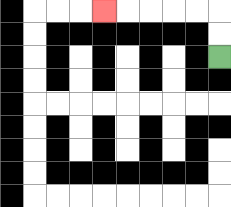{'start': '[9, 2]', 'end': '[4, 0]', 'path_directions': 'U,U,L,L,L,L,L', 'path_coordinates': '[[9, 2], [9, 1], [9, 0], [8, 0], [7, 0], [6, 0], [5, 0], [4, 0]]'}